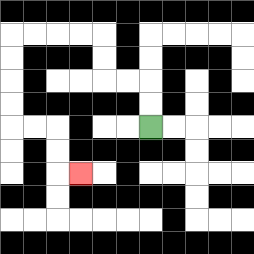{'start': '[6, 5]', 'end': '[3, 7]', 'path_directions': 'U,U,L,L,U,U,L,L,L,L,D,D,D,D,R,R,D,D,R', 'path_coordinates': '[[6, 5], [6, 4], [6, 3], [5, 3], [4, 3], [4, 2], [4, 1], [3, 1], [2, 1], [1, 1], [0, 1], [0, 2], [0, 3], [0, 4], [0, 5], [1, 5], [2, 5], [2, 6], [2, 7], [3, 7]]'}